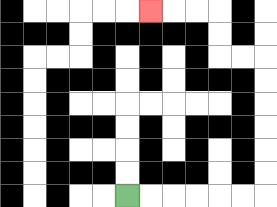{'start': '[5, 8]', 'end': '[6, 0]', 'path_directions': 'R,R,R,R,R,R,U,U,U,U,U,U,L,L,U,U,L,L,L', 'path_coordinates': '[[5, 8], [6, 8], [7, 8], [8, 8], [9, 8], [10, 8], [11, 8], [11, 7], [11, 6], [11, 5], [11, 4], [11, 3], [11, 2], [10, 2], [9, 2], [9, 1], [9, 0], [8, 0], [7, 0], [6, 0]]'}